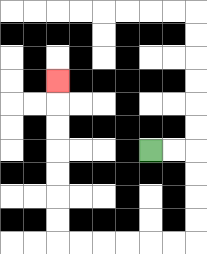{'start': '[6, 6]', 'end': '[2, 3]', 'path_directions': 'R,R,D,D,D,D,L,L,L,L,L,L,U,U,U,U,U,U,U', 'path_coordinates': '[[6, 6], [7, 6], [8, 6], [8, 7], [8, 8], [8, 9], [8, 10], [7, 10], [6, 10], [5, 10], [4, 10], [3, 10], [2, 10], [2, 9], [2, 8], [2, 7], [2, 6], [2, 5], [2, 4], [2, 3]]'}